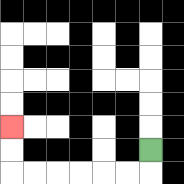{'start': '[6, 6]', 'end': '[0, 5]', 'path_directions': 'D,L,L,L,L,L,L,U,U', 'path_coordinates': '[[6, 6], [6, 7], [5, 7], [4, 7], [3, 7], [2, 7], [1, 7], [0, 7], [0, 6], [0, 5]]'}